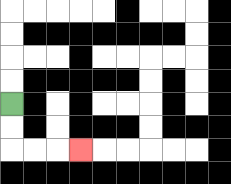{'start': '[0, 4]', 'end': '[3, 6]', 'path_directions': 'D,D,R,R,R', 'path_coordinates': '[[0, 4], [0, 5], [0, 6], [1, 6], [2, 6], [3, 6]]'}